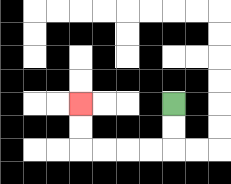{'start': '[7, 4]', 'end': '[3, 4]', 'path_directions': 'D,D,L,L,L,L,U,U', 'path_coordinates': '[[7, 4], [7, 5], [7, 6], [6, 6], [5, 6], [4, 6], [3, 6], [3, 5], [3, 4]]'}